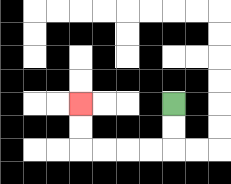{'start': '[7, 4]', 'end': '[3, 4]', 'path_directions': 'D,D,L,L,L,L,U,U', 'path_coordinates': '[[7, 4], [7, 5], [7, 6], [6, 6], [5, 6], [4, 6], [3, 6], [3, 5], [3, 4]]'}